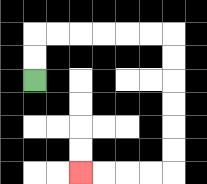{'start': '[1, 3]', 'end': '[3, 7]', 'path_directions': 'U,U,R,R,R,R,R,R,D,D,D,D,D,D,L,L,L,L', 'path_coordinates': '[[1, 3], [1, 2], [1, 1], [2, 1], [3, 1], [4, 1], [5, 1], [6, 1], [7, 1], [7, 2], [7, 3], [7, 4], [7, 5], [7, 6], [7, 7], [6, 7], [5, 7], [4, 7], [3, 7]]'}